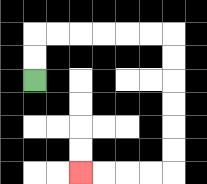{'start': '[1, 3]', 'end': '[3, 7]', 'path_directions': 'U,U,R,R,R,R,R,R,D,D,D,D,D,D,L,L,L,L', 'path_coordinates': '[[1, 3], [1, 2], [1, 1], [2, 1], [3, 1], [4, 1], [5, 1], [6, 1], [7, 1], [7, 2], [7, 3], [7, 4], [7, 5], [7, 6], [7, 7], [6, 7], [5, 7], [4, 7], [3, 7]]'}